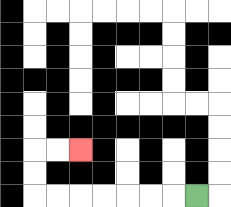{'start': '[8, 8]', 'end': '[3, 6]', 'path_directions': 'L,L,L,L,L,L,L,U,U,R,R', 'path_coordinates': '[[8, 8], [7, 8], [6, 8], [5, 8], [4, 8], [3, 8], [2, 8], [1, 8], [1, 7], [1, 6], [2, 6], [3, 6]]'}